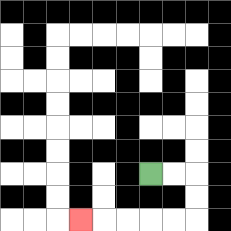{'start': '[6, 7]', 'end': '[3, 9]', 'path_directions': 'R,R,D,D,L,L,L,L,L', 'path_coordinates': '[[6, 7], [7, 7], [8, 7], [8, 8], [8, 9], [7, 9], [6, 9], [5, 9], [4, 9], [3, 9]]'}